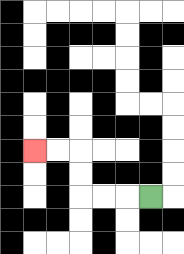{'start': '[6, 8]', 'end': '[1, 6]', 'path_directions': 'L,L,L,U,U,L,L', 'path_coordinates': '[[6, 8], [5, 8], [4, 8], [3, 8], [3, 7], [3, 6], [2, 6], [1, 6]]'}